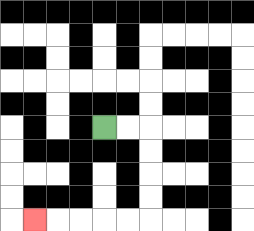{'start': '[4, 5]', 'end': '[1, 9]', 'path_directions': 'R,R,D,D,D,D,L,L,L,L,L', 'path_coordinates': '[[4, 5], [5, 5], [6, 5], [6, 6], [6, 7], [6, 8], [6, 9], [5, 9], [4, 9], [3, 9], [2, 9], [1, 9]]'}